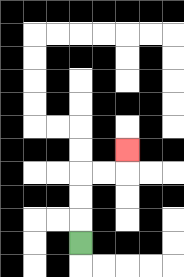{'start': '[3, 10]', 'end': '[5, 6]', 'path_directions': 'U,U,U,R,R,U', 'path_coordinates': '[[3, 10], [3, 9], [3, 8], [3, 7], [4, 7], [5, 7], [5, 6]]'}